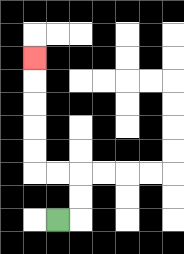{'start': '[2, 9]', 'end': '[1, 2]', 'path_directions': 'R,U,U,L,L,U,U,U,U,U', 'path_coordinates': '[[2, 9], [3, 9], [3, 8], [3, 7], [2, 7], [1, 7], [1, 6], [1, 5], [1, 4], [1, 3], [1, 2]]'}